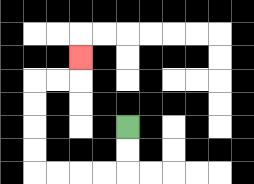{'start': '[5, 5]', 'end': '[3, 2]', 'path_directions': 'D,D,L,L,L,L,U,U,U,U,R,R,U', 'path_coordinates': '[[5, 5], [5, 6], [5, 7], [4, 7], [3, 7], [2, 7], [1, 7], [1, 6], [1, 5], [1, 4], [1, 3], [2, 3], [3, 3], [3, 2]]'}